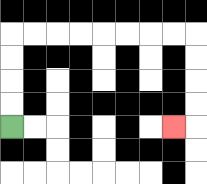{'start': '[0, 5]', 'end': '[7, 5]', 'path_directions': 'U,U,U,U,R,R,R,R,R,R,R,R,D,D,D,D,L', 'path_coordinates': '[[0, 5], [0, 4], [0, 3], [0, 2], [0, 1], [1, 1], [2, 1], [3, 1], [4, 1], [5, 1], [6, 1], [7, 1], [8, 1], [8, 2], [8, 3], [8, 4], [8, 5], [7, 5]]'}